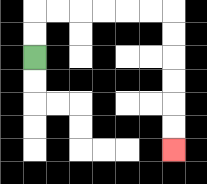{'start': '[1, 2]', 'end': '[7, 6]', 'path_directions': 'U,U,R,R,R,R,R,R,D,D,D,D,D,D', 'path_coordinates': '[[1, 2], [1, 1], [1, 0], [2, 0], [3, 0], [4, 0], [5, 0], [6, 0], [7, 0], [7, 1], [7, 2], [7, 3], [7, 4], [7, 5], [7, 6]]'}